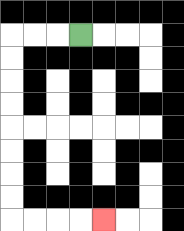{'start': '[3, 1]', 'end': '[4, 9]', 'path_directions': 'L,L,L,D,D,D,D,D,D,D,D,R,R,R,R', 'path_coordinates': '[[3, 1], [2, 1], [1, 1], [0, 1], [0, 2], [0, 3], [0, 4], [0, 5], [0, 6], [0, 7], [0, 8], [0, 9], [1, 9], [2, 9], [3, 9], [4, 9]]'}